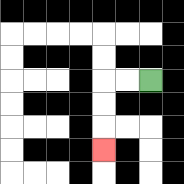{'start': '[6, 3]', 'end': '[4, 6]', 'path_directions': 'L,L,D,D,D', 'path_coordinates': '[[6, 3], [5, 3], [4, 3], [4, 4], [4, 5], [4, 6]]'}